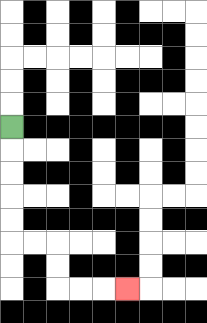{'start': '[0, 5]', 'end': '[5, 12]', 'path_directions': 'D,D,D,D,D,R,R,D,D,R,R,R', 'path_coordinates': '[[0, 5], [0, 6], [0, 7], [0, 8], [0, 9], [0, 10], [1, 10], [2, 10], [2, 11], [2, 12], [3, 12], [4, 12], [5, 12]]'}